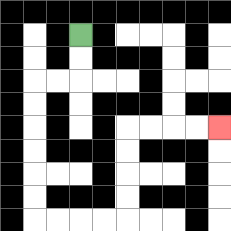{'start': '[3, 1]', 'end': '[9, 5]', 'path_directions': 'D,D,L,L,D,D,D,D,D,D,R,R,R,R,U,U,U,U,R,R,R,R', 'path_coordinates': '[[3, 1], [3, 2], [3, 3], [2, 3], [1, 3], [1, 4], [1, 5], [1, 6], [1, 7], [1, 8], [1, 9], [2, 9], [3, 9], [4, 9], [5, 9], [5, 8], [5, 7], [5, 6], [5, 5], [6, 5], [7, 5], [8, 5], [9, 5]]'}